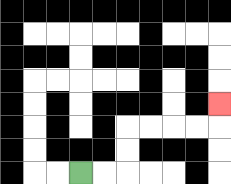{'start': '[3, 7]', 'end': '[9, 4]', 'path_directions': 'R,R,U,U,R,R,R,R,U', 'path_coordinates': '[[3, 7], [4, 7], [5, 7], [5, 6], [5, 5], [6, 5], [7, 5], [8, 5], [9, 5], [9, 4]]'}